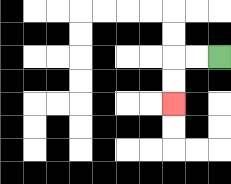{'start': '[9, 2]', 'end': '[7, 4]', 'path_directions': 'L,L,D,D', 'path_coordinates': '[[9, 2], [8, 2], [7, 2], [7, 3], [7, 4]]'}